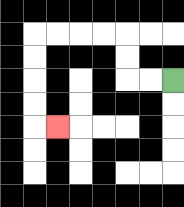{'start': '[7, 3]', 'end': '[2, 5]', 'path_directions': 'L,L,U,U,L,L,L,L,D,D,D,D,R', 'path_coordinates': '[[7, 3], [6, 3], [5, 3], [5, 2], [5, 1], [4, 1], [3, 1], [2, 1], [1, 1], [1, 2], [1, 3], [1, 4], [1, 5], [2, 5]]'}